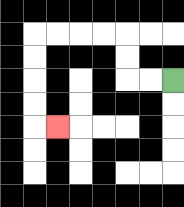{'start': '[7, 3]', 'end': '[2, 5]', 'path_directions': 'L,L,U,U,L,L,L,L,D,D,D,D,R', 'path_coordinates': '[[7, 3], [6, 3], [5, 3], [5, 2], [5, 1], [4, 1], [3, 1], [2, 1], [1, 1], [1, 2], [1, 3], [1, 4], [1, 5], [2, 5]]'}